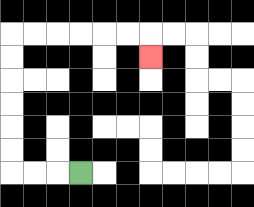{'start': '[3, 7]', 'end': '[6, 2]', 'path_directions': 'L,L,L,U,U,U,U,U,U,R,R,R,R,R,R,D', 'path_coordinates': '[[3, 7], [2, 7], [1, 7], [0, 7], [0, 6], [0, 5], [0, 4], [0, 3], [0, 2], [0, 1], [1, 1], [2, 1], [3, 1], [4, 1], [5, 1], [6, 1], [6, 2]]'}